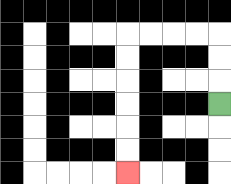{'start': '[9, 4]', 'end': '[5, 7]', 'path_directions': 'U,U,U,L,L,L,L,D,D,D,D,D,D', 'path_coordinates': '[[9, 4], [9, 3], [9, 2], [9, 1], [8, 1], [7, 1], [6, 1], [5, 1], [5, 2], [5, 3], [5, 4], [5, 5], [5, 6], [5, 7]]'}